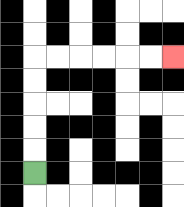{'start': '[1, 7]', 'end': '[7, 2]', 'path_directions': 'U,U,U,U,U,R,R,R,R,R,R', 'path_coordinates': '[[1, 7], [1, 6], [1, 5], [1, 4], [1, 3], [1, 2], [2, 2], [3, 2], [4, 2], [5, 2], [6, 2], [7, 2]]'}